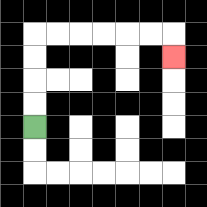{'start': '[1, 5]', 'end': '[7, 2]', 'path_directions': 'U,U,U,U,R,R,R,R,R,R,D', 'path_coordinates': '[[1, 5], [1, 4], [1, 3], [1, 2], [1, 1], [2, 1], [3, 1], [4, 1], [5, 1], [6, 1], [7, 1], [7, 2]]'}